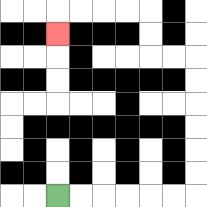{'start': '[2, 8]', 'end': '[2, 1]', 'path_directions': 'R,R,R,R,R,R,U,U,U,U,U,U,L,L,U,U,L,L,L,L,D', 'path_coordinates': '[[2, 8], [3, 8], [4, 8], [5, 8], [6, 8], [7, 8], [8, 8], [8, 7], [8, 6], [8, 5], [8, 4], [8, 3], [8, 2], [7, 2], [6, 2], [6, 1], [6, 0], [5, 0], [4, 0], [3, 0], [2, 0], [2, 1]]'}